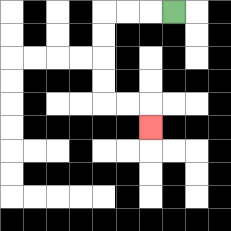{'start': '[7, 0]', 'end': '[6, 5]', 'path_directions': 'L,L,L,D,D,D,D,R,R,D', 'path_coordinates': '[[7, 0], [6, 0], [5, 0], [4, 0], [4, 1], [4, 2], [4, 3], [4, 4], [5, 4], [6, 4], [6, 5]]'}